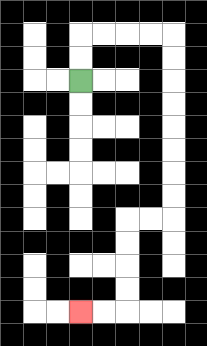{'start': '[3, 3]', 'end': '[3, 13]', 'path_directions': 'U,U,R,R,R,R,D,D,D,D,D,D,D,D,L,L,D,D,D,D,L,L', 'path_coordinates': '[[3, 3], [3, 2], [3, 1], [4, 1], [5, 1], [6, 1], [7, 1], [7, 2], [7, 3], [7, 4], [7, 5], [7, 6], [7, 7], [7, 8], [7, 9], [6, 9], [5, 9], [5, 10], [5, 11], [5, 12], [5, 13], [4, 13], [3, 13]]'}